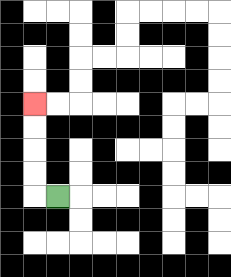{'start': '[2, 8]', 'end': '[1, 4]', 'path_directions': 'L,U,U,U,U', 'path_coordinates': '[[2, 8], [1, 8], [1, 7], [1, 6], [1, 5], [1, 4]]'}